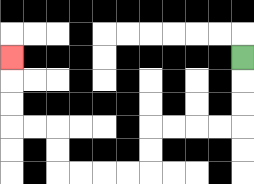{'start': '[10, 2]', 'end': '[0, 2]', 'path_directions': 'D,D,D,L,L,L,L,D,D,L,L,L,L,U,U,L,L,U,U,U', 'path_coordinates': '[[10, 2], [10, 3], [10, 4], [10, 5], [9, 5], [8, 5], [7, 5], [6, 5], [6, 6], [6, 7], [5, 7], [4, 7], [3, 7], [2, 7], [2, 6], [2, 5], [1, 5], [0, 5], [0, 4], [0, 3], [0, 2]]'}